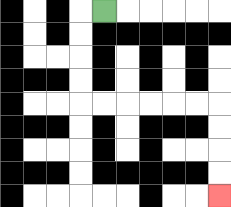{'start': '[4, 0]', 'end': '[9, 8]', 'path_directions': 'L,D,D,D,D,R,R,R,R,R,R,D,D,D,D', 'path_coordinates': '[[4, 0], [3, 0], [3, 1], [3, 2], [3, 3], [3, 4], [4, 4], [5, 4], [6, 4], [7, 4], [8, 4], [9, 4], [9, 5], [9, 6], [9, 7], [9, 8]]'}